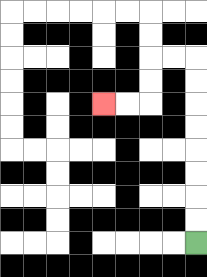{'start': '[8, 10]', 'end': '[4, 4]', 'path_directions': 'U,U,U,U,U,U,U,U,L,L,D,D,L,L', 'path_coordinates': '[[8, 10], [8, 9], [8, 8], [8, 7], [8, 6], [8, 5], [8, 4], [8, 3], [8, 2], [7, 2], [6, 2], [6, 3], [6, 4], [5, 4], [4, 4]]'}